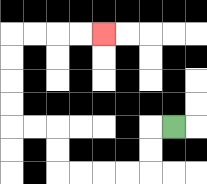{'start': '[7, 5]', 'end': '[4, 1]', 'path_directions': 'L,D,D,L,L,L,L,U,U,L,L,U,U,U,U,R,R,R,R', 'path_coordinates': '[[7, 5], [6, 5], [6, 6], [6, 7], [5, 7], [4, 7], [3, 7], [2, 7], [2, 6], [2, 5], [1, 5], [0, 5], [0, 4], [0, 3], [0, 2], [0, 1], [1, 1], [2, 1], [3, 1], [4, 1]]'}